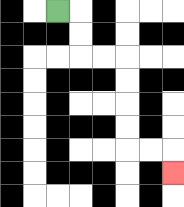{'start': '[2, 0]', 'end': '[7, 7]', 'path_directions': 'R,D,D,R,R,D,D,D,D,R,R,D', 'path_coordinates': '[[2, 0], [3, 0], [3, 1], [3, 2], [4, 2], [5, 2], [5, 3], [5, 4], [5, 5], [5, 6], [6, 6], [7, 6], [7, 7]]'}